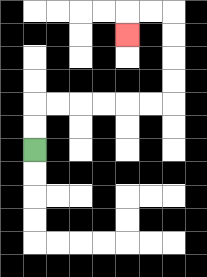{'start': '[1, 6]', 'end': '[5, 1]', 'path_directions': 'U,U,R,R,R,R,R,R,U,U,U,U,L,L,D', 'path_coordinates': '[[1, 6], [1, 5], [1, 4], [2, 4], [3, 4], [4, 4], [5, 4], [6, 4], [7, 4], [7, 3], [7, 2], [7, 1], [7, 0], [6, 0], [5, 0], [5, 1]]'}